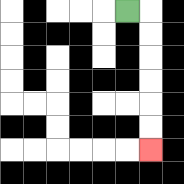{'start': '[5, 0]', 'end': '[6, 6]', 'path_directions': 'R,D,D,D,D,D,D', 'path_coordinates': '[[5, 0], [6, 0], [6, 1], [6, 2], [6, 3], [6, 4], [6, 5], [6, 6]]'}